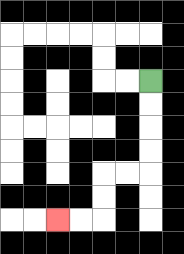{'start': '[6, 3]', 'end': '[2, 9]', 'path_directions': 'D,D,D,D,L,L,D,D,L,L', 'path_coordinates': '[[6, 3], [6, 4], [6, 5], [6, 6], [6, 7], [5, 7], [4, 7], [4, 8], [4, 9], [3, 9], [2, 9]]'}